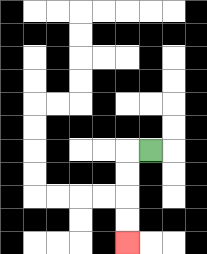{'start': '[6, 6]', 'end': '[5, 10]', 'path_directions': 'L,D,D,D,D', 'path_coordinates': '[[6, 6], [5, 6], [5, 7], [5, 8], [5, 9], [5, 10]]'}